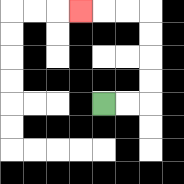{'start': '[4, 4]', 'end': '[3, 0]', 'path_directions': 'R,R,U,U,U,U,L,L,L', 'path_coordinates': '[[4, 4], [5, 4], [6, 4], [6, 3], [6, 2], [6, 1], [6, 0], [5, 0], [4, 0], [3, 0]]'}